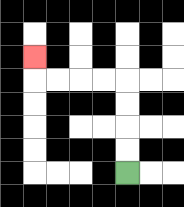{'start': '[5, 7]', 'end': '[1, 2]', 'path_directions': 'U,U,U,U,L,L,L,L,U', 'path_coordinates': '[[5, 7], [5, 6], [5, 5], [5, 4], [5, 3], [4, 3], [3, 3], [2, 3], [1, 3], [1, 2]]'}